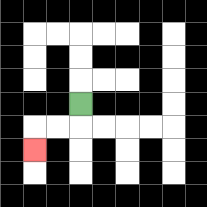{'start': '[3, 4]', 'end': '[1, 6]', 'path_directions': 'D,L,L,D', 'path_coordinates': '[[3, 4], [3, 5], [2, 5], [1, 5], [1, 6]]'}